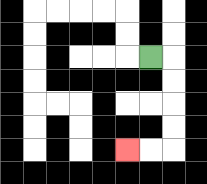{'start': '[6, 2]', 'end': '[5, 6]', 'path_directions': 'R,D,D,D,D,L,L', 'path_coordinates': '[[6, 2], [7, 2], [7, 3], [7, 4], [7, 5], [7, 6], [6, 6], [5, 6]]'}